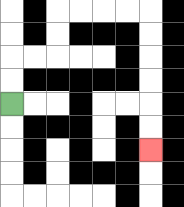{'start': '[0, 4]', 'end': '[6, 6]', 'path_directions': 'U,U,R,R,U,U,R,R,R,R,D,D,D,D,D,D', 'path_coordinates': '[[0, 4], [0, 3], [0, 2], [1, 2], [2, 2], [2, 1], [2, 0], [3, 0], [4, 0], [5, 0], [6, 0], [6, 1], [6, 2], [6, 3], [6, 4], [6, 5], [6, 6]]'}